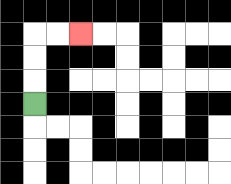{'start': '[1, 4]', 'end': '[3, 1]', 'path_directions': 'U,U,U,R,R', 'path_coordinates': '[[1, 4], [1, 3], [1, 2], [1, 1], [2, 1], [3, 1]]'}